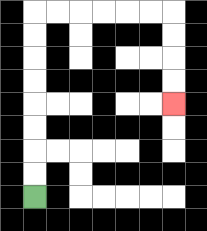{'start': '[1, 8]', 'end': '[7, 4]', 'path_directions': 'U,U,U,U,U,U,U,U,R,R,R,R,R,R,D,D,D,D', 'path_coordinates': '[[1, 8], [1, 7], [1, 6], [1, 5], [1, 4], [1, 3], [1, 2], [1, 1], [1, 0], [2, 0], [3, 0], [4, 0], [5, 0], [6, 0], [7, 0], [7, 1], [7, 2], [7, 3], [7, 4]]'}